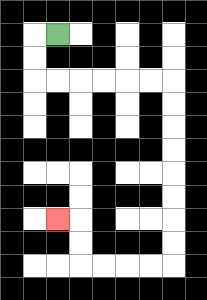{'start': '[2, 1]', 'end': '[2, 9]', 'path_directions': 'L,D,D,R,R,R,R,R,R,D,D,D,D,D,D,D,D,L,L,L,L,U,U,L', 'path_coordinates': '[[2, 1], [1, 1], [1, 2], [1, 3], [2, 3], [3, 3], [4, 3], [5, 3], [6, 3], [7, 3], [7, 4], [7, 5], [7, 6], [7, 7], [7, 8], [7, 9], [7, 10], [7, 11], [6, 11], [5, 11], [4, 11], [3, 11], [3, 10], [3, 9], [2, 9]]'}